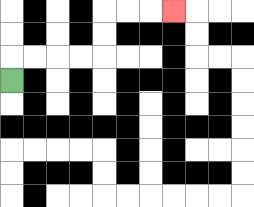{'start': '[0, 3]', 'end': '[7, 0]', 'path_directions': 'U,R,R,R,R,U,U,R,R,R', 'path_coordinates': '[[0, 3], [0, 2], [1, 2], [2, 2], [3, 2], [4, 2], [4, 1], [4, 0], [5, 0], [6, 0], [7, 0]]'}